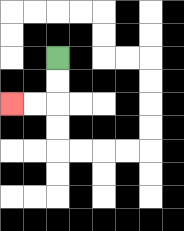{'start': '[2, 2]', 'end': '[0, 4]', 'path_directions': 'D,D,L,L', 'path_coordinates': '[[2, 2], [2, 3], [2, 4], [1, 4], [0, 4]]'}